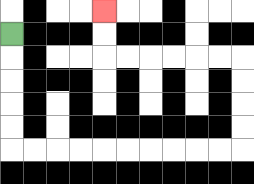{'start': '[0, 1]', 'end': '[4, 0]', 'path_directions': 'D,D,D,D,D,R,R,R,R,R,R,R,R,R,R,U,U,U,U,L,L,L,L,L,L,U,U', 'path_coordinates': '[[0, 1], [0, 2], [0, 3], [0, 4], [0, 5], [0, 6], [1, 6], [2, 6], [3, 6], [4, 6], [5, 6], [6, 6], [7, 6], [8, 6], [9, 6], [10, 6], [10, 5], [10, 4], [10, 3], [10, 2], [9, 2], [8, 2], [7, 2], [6, 2], [5, 2], [4, 2], [4, 1], [4, 0]]'}